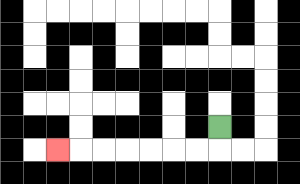{'start': '[9, 5]', 'end': '[2, 6]', 'path_directions': 'D,L,L,L,L,L,L,L', 'path_coordinates': '[[9, 5], [9, 6], [8, 6], [7, 6], [6, 6], [5, 6], [4, 6], [3, 6], [2, 6]]'}